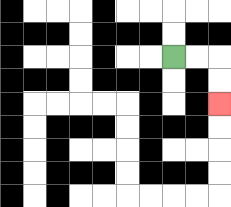{'start': '[7, 2]', 'end': '[9, 4]', 'path_directions': 'R,R,D,D', 'path_coordinates': '[[7, 2], [8, 2], [9, 2], [9, 3], [9, 4]]'}